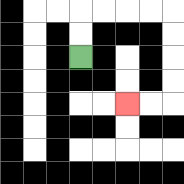{'start': '[3, 2]', 'end': '[5, 4]', 'path_directions': 'U,U,R,R,R,R,D,D,D,D,L,L', 'path_coordinates': '[[3, 2], [3, 1], [3, 0], [4, 0], [5, 0], [6, 0], [7, 0], [7, 1], [7, 2], [7, 3], [7, 4], [6, 4], [5, 4]]'}